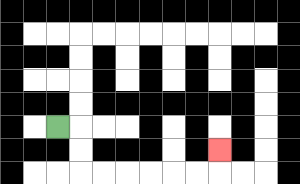{'start': '[2, 5]', 'end': '[9, 6]', 'path_directions': 'R,D,D,R,R,R,R,R,R,U', 'path_coordinates': '[[2, 5], [3, 5], [3, 6], [3, 7], [4, 7], [5, 7], [6, 7], [7, 7], [8, 7], [9, 7], [9, 6]]'}